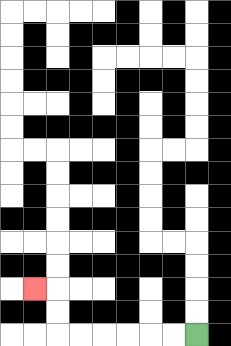{'start': '[8, 14]', 'end': '[1, 12]', 'path_directions': 'L,L,L,L,L,L,U,U,L', 'path_coordinates': '[[8, 14], [7, 14], [6, 14], [5, 14], [4, 14], [3, 14], [2, 14], [2, 13], [2, 12], [1, 12]]'}